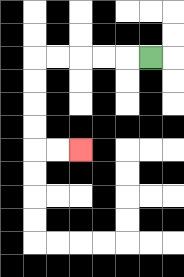{'start': '[6, 2]', 'end': '[3, 6]', 'path_directions': 'L,L,L,L,L,D,D,D,D,R,R', 'path_coordinates': '[[6, 2], [5, 2], [4, 2], [3, 2], [2, 2], [1, 2], [1, 3], [1, 4], [1, 5], [1, 6], [2, 6], [3, 6]]'}